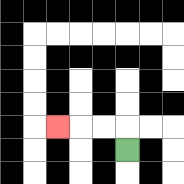{'start': '[5, 6]', 'end': '[2, 5]', 'path_directions': 'U,L,L,L', 'path_coordinates': '[[5, 6], [5, 5], [4, 5], [3, 5], [2, 5]]'}